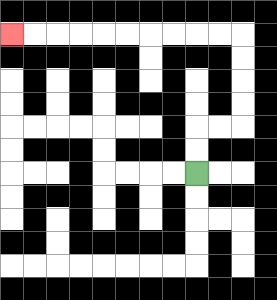{'start': '[8, 7]', 'end': '[0, 1]', 'path_directions': 'U,U,R,R,U,U,U,U,L,L,L,L,L,L,L,L,L,L', 'path_coordinates': '[[8, 7], [8, 6], [8, 5], [9, 5], [10, 5], [10, 4], [10, 3], [10, 2], [10, 1], [9, 1], [8, 1], [7, 1], [6, 1], [5, 1], [4, 1], [3, 1], [2, 1], [1, 1], [0, 1]]'}